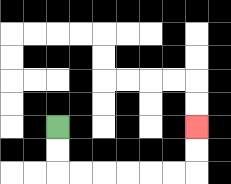{'start': '[2, 5]', 'end': '[8, 5]', 'path_directions': 'D,D,R,R,R,R,R,R,U,U', 'path_coordinates': '[[2, 5], [2, 6], [2, 7], [3, 7], [4, 7], [5, 7], [6, 7], [7, 7], [8, 7], [8, 6], [8, 5]]'}